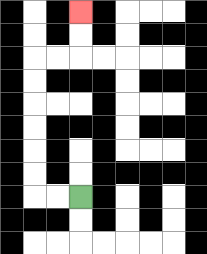{'start': '[3, 8]', 'end': '[3, 0]', 'path_directions': 'L,L,U,U,U,U,U,U,R,R,U,U', 'path_coordinates': '[[3, 8], [2, 8], [1, 8], [1, 7], [1, 6], [1, 5], [1, 4], [1, 3], [1, 2], [2, 2], [3, 2], [3, 1], [3, 0]]'}